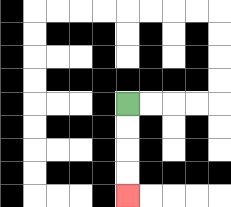{'start': '[5, 4]', 'end': '[5, 8]', 'path_directions': 'D,D,D,D', 'path_coordinates': '[[5, 4], [5, 5], [5, 6], [5, 7], [5, 8]]'}